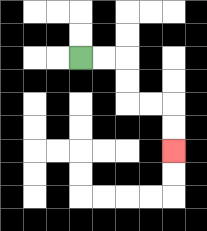{'start': '[3, 2]', 'end': '[7, 6]', 'path_directions': 'R,R,D,D,R,R,D,D', 'path_coordinates': '[[3, 2], [4, 2], [5, 2], [5, 3], [5, 4], [6, 4], [7, 4], [7, 5], [7, 6]]'}